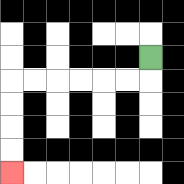{'start': '[6, 2]', 'end': '[0, 7]', 'path_directions': 'D,L,L,L,L,L,L,D,D,D,D', 'path_coordinates': '[[6, 2], [6, 3], [5, 3], [4, 3], [3, 3], [2, 3], [1, 3], [0, 3], [0, 4], [0, 5], [0, 6], [0, 7]]'}